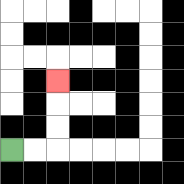{'start': '[0, 6]', 'end': '[2, 3]', 'path_directions': 'R,R,U,U,U', 'path_coordinates': '[[0, 6], [1, 6], [2, 6], [2, 5], [2, 4], [2, 3]]'}